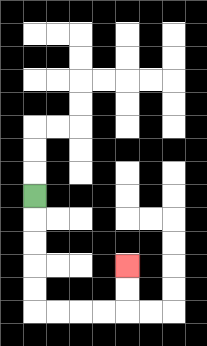{'start': '[1, 8]', 'end': '[5, 11]', 'path_directions': 'D,D,D,D,D,R,R,R,R,U,U', 'path_coordinates': '[[1, 8], [1, 9], [1, 10], [1, 11], [1, 12], [1, 13], [2, 13], [3, 13], [4, 13], [5, 13], [5, 12], [5, 11]]'}